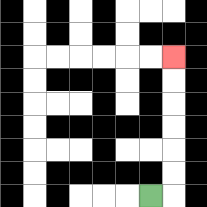{'start': '[6, 8]', 'end': '[7, 2]', 'path_directions': 'R,U,U,U,U,U,U', 'path_coordinates': '[[6, 8], [7, 8], [7, 7], [7, 6], [7, 5], [7, 4], [7, 3], [7, 2]]'}